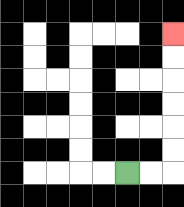{'start': '[5, 7]', 'end': '[7, 1]', 'path_directions': 'R,R,U,U,U,U,U,U', 'path_coordinates': '[[5, 7], [6, 7], [7, 7], [7, 6], [7, 5], [7, 4], [7, 3], [7, 2], [7, 1]]'}